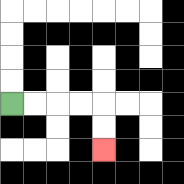{'start': '[0, 4]', 'end': '[4, 6]', 'path_directions': 'R,R,R,R,D,D', 'path_coordinates': '[[0, 4], [1, 4], [2, 4], [3, 4], [4, 4], [4, 5], [4, 6]]'}